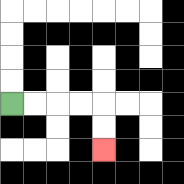{'start': '[0, 4]', 'end': '[4, 6]', 'path_directions': 'R,R,R,R,D,D', 'path_coordinates': '[[0, 4], [1, 4], [2, 4], [3, 4], [4, 4], [4, 5], [4, 6]]'}